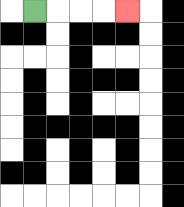{'start': '[1, 0]', 'end': '[5, 0]', 'path_directions': 'R,R,R,R', 'path_coordinates': '[[1, 0], [2, 0], [3, 0], [4, 0], [5, 0]]'}